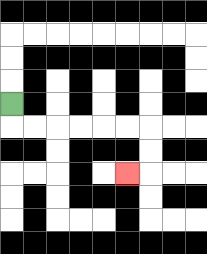{'start': '[0, 4]', 'end': '[5, 7]', 'path_directions': 'D,R,R,R,R,R,R,D,D,L', 'path_coordinates': '[[0, 4], [0, 5], [1, 5], [2, 5], [3, 5], [4, 5], [5, 5], [6, 5], [6, 6], [6, 7], [5, 7]]'}